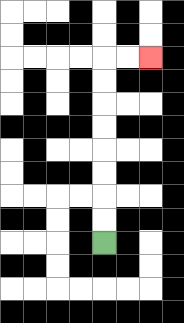{'start': '[4, 10]', 'end': '[6, 2]', 'path_directions': 'U,U,U,U,U,U,U,U,R,R', 'path_coordinates': '[[4, 10], [4, 9], [4, 8], [4, 7], [4, 6], [4, 5], [4, 4], [4, 3], [4, 2], [5, 2], [6, 2]]'}